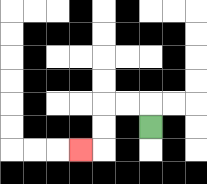{'start': '[6, 5]', 'end': '[3, 6]', 'path_directions': 'U,L,L,D,D,L', 'path_coordinates': '[[6, 5], [6, 4], [5, 4], [4, 4], [4, 5], [4, 6], [3, 6]]'}